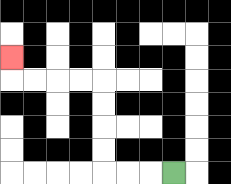{'start': '[7, 7]', 'end': '[0, 2]', 'path_directions': 'L,L,L,U,U,U,U,L,L,L,L,U', 'path_coordinates': '[[7, 7], [6, 7], [5, 7], [4, 7], [4, 6], [4, 5], [4, 4], [4, 3], [3, 3], [2, 3], [1, 3], [0, 3], [0, 2]]'}